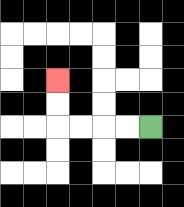{'start': '[6, 5]', 'end': '[2, 3]', 'path_directions': 'L,L,L,L,U,U', 'path_coordinates': '[[6, 5], [5, 5], [4, 5], [3, 5], [2, 5], [2, 4], [2, 3]]'}